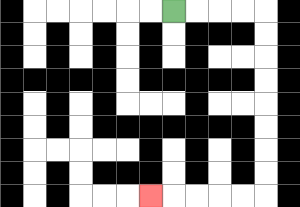{'start': '[7, 0]', 'end': '[6, 8]', 'path_directions': 'R,R,R,R,D,D,D,D,D,D,D,D,L,L,L,L,L', 'path_coordinates': '[[7, 0], [8, 0], [9, 0], [10, 0], [11, 0], [11, 1], [11, 2], [11, 3], [11, 4], [11, 5], [11, 6], [11, 7], [11, 8], [10, 8], [9, 8], [8, 8], [7, 8], [6, 8]]'}